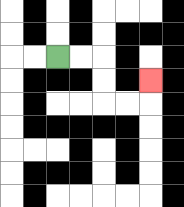{'start': '[2, 2]', 'end': '[6, 3]', 'path_directions': 'R,R,D,D,R,R,U', 'path_coordinates': '[[2, 2], [3, 2], [4, 2], [4, 3], [4, 4], [5, 4], [6, 4], [6, 3]]'}